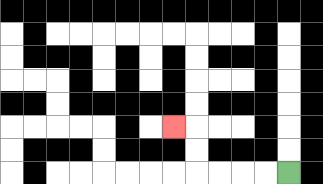{'start': '[12, 7]', 'end': '[7, 5]', 'path_directions': 'L,L,L,L,U,U,L', 'path_coordinates': '[[12, 7], [11, 7], [10, 7], [9, 7], [8, 7], [8, 6], [8, 5], [7, 5]]'}